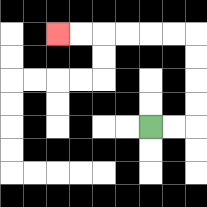{'start': '[6, 5]', 'end': '[2, 1]', 'path_directions': 'R,R,U,U,U,U,L,L,L,L,L,L', 'path_coordinates': '[[6, 5], [7, 5], [8, 5], [8, 4], [8, 3], [8, 2], [8, 1], [7, 1], [6, 1], [5, 1], [4, 1], [3, 1], [2, 1]]'}